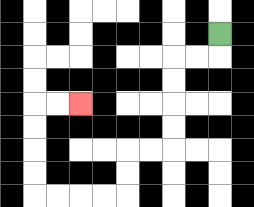{'start': '[9, 1]', 'end': '[3, 4]', 'path_directions': 'D,L,L,D,D,D,D,L,L,D,D,L,L,L,L,U,U,U,U,R,R', 'path_coordinates': '[[9, 1], [9, 2], [8, 2], [7, 2], [7, 3], [7, 4], [7, 5], [7, 6], [6, 6], [5, 6], [5, 7], [5, 8], [4, 8], [3, 8], [2, 8], [1, 8], [1, 7], [1, 6], [1, 5], [1, 4], [2, 4], [3, 4]]'}